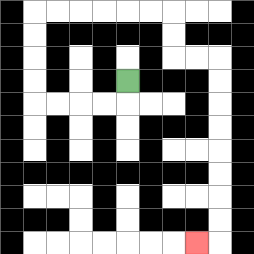{'start': '[5, 3]', 'end': '[8, 10]', 'path_directions': 'D,L,L,L,L,U,U,U,U,R,R,R,R,R,R,D,D,R,R,D,D,D,D,D,D,D,D,L', 'path_coordinates': '[[5, 3], [5, 4], [4, 4], [3, 4], [2, 4], [1, 4], [1, 3], [1, 2], [1, 1], [1, 0], [2, 0], [3, 0], [4, 0], [5, 0], [6, 0], [7, 0], [7, 1], [7, 2], [8, 2], [9, 2], [9, 3], [9, 4], [9, 5], [9, 6], [9, 7], [9, 8], [9, 9], [9, 10], [8, 10]]'}